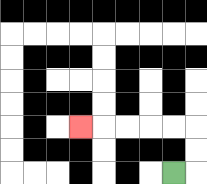{'start': '[7, 7]', 'end': '[3, 5]', 'path_directions': 'R,U,U,L,L,L,L,L', 'path_coordinates': '[[7, 7], [8, 7], [8, 6], [8, 5], [7, 5], [6, 5], [5, 5], [4, 5], [3, 5]]'}